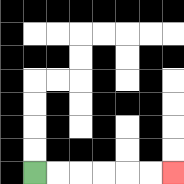{'start': '[1, 7]', 'end': '[7, 7]', 'path_directions': 'R,R,R,R,R,R', 'path_coordinates': '[[1, 7], [2, 7], [3, 7], [4, 7], [5, 7], [6, 7], [7, 7]]'}